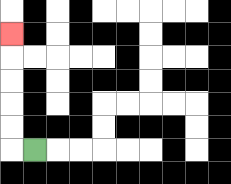{'start': '[1, 6]', 'end': '[0, 1]', 'path_directions': 'L,U,U,U,U,U', 'path_coordinates': '[[1, 6], [0, 6], [0, 5], [0, 4], [0, 3], [0, 2], [0, 1]]'}